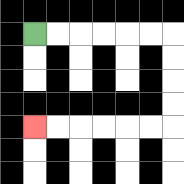{'start': '[1, 1]', 'end': '[1, 5]', 'path_directions': 'R,R,R,R,R,R,D,D,D,D,L,L,L,L,L,L', 'path_coordinates': '[[1, 1], [2, 1], [3, 1], [4, 1], [5, 1], [6, 1], [7, 1], [7, 2], [7, 3], [7, 4], [7, 5], [6, 5], [5, 5], [4, 5], [3, 5], [2, 5], [1, 5]]'}